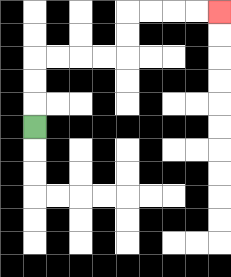{'start': '[1, 5]', 'end': '[9, 0]', 'path_directions': 'U,U,U,R,R,R,R,U,U,R,R,R,R', 'path_coordinates': '[[1, 5], [1, 4], [1, 3], [1, 2], [2, 2], [3, 2], [4, 2], [5, 2], [5, 1], [5, 0], [6, 0], [7, 0], [8, 0], [9, 0]]'}